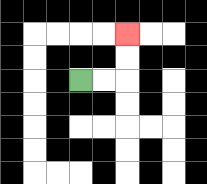{'start': '[3, 3]', 'end': '[5, 1]', 'path_directions': 'R,R,U,U', 'path_coordinates': '[[3, 3], [4, 3], [5, 3], [5, 2], [5, 1]]'}